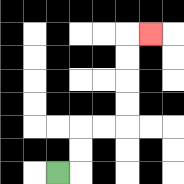{'start': '[2, 7]', 'end': '[6, 1]', 'path_directions': 'R,U,U,R,R,U,U,U,U,R', 'path_coordinates': '[[2, 7], [3, 7], [3, 6], [3, 5], [4, 5], [5, 5], [5, 4], [5, 3], [5, 2], [5, 1], [6, 1]]'}